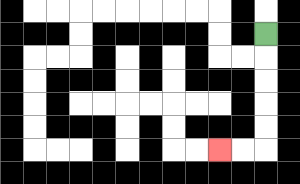{'start': '[11, 1]', 'end': '[9, 6]', 'path_directions': 'D,D,D,D,D,L,L', 'path_coordinates': '[[11, 1], [11, 2], [11, 3], [11, 4], [11, 5], [11, 6], [10, 6], [9, 6]]'}